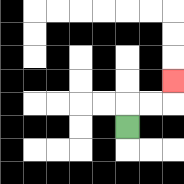{'start': '[5, 5]', 'end': '[7, 3]', 'path_directions': 'U,R,R,U', 'path_coordinates': '[[5, 5], [5, 4], [6, 4], [7, 4], [7, 3]]'}